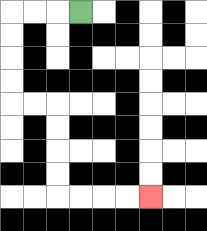{'start': '[3, 0]', 'end': '[6, 8]', 'path_directions': 'L,L,L,D,D,D,D,R,R,D,D,D,D,R,R,R,R', 'path_coordinates': '[[3, 0], [2, 0], [1, 0], [0, 0], [0, 1], [0, 2], [0, 3], [0, 4], [1, 4], [2, 4], [2, 5], [2, 6], [2, 7], [2, 8], [3, 8], [4, 8], [5, 8], [6, 8]]'}